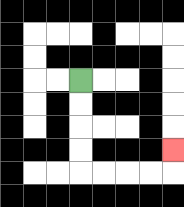{'start': '[3, 3]', 'end': '[7, 6]', 'path_directions': 'D,D,D,D,R,R,R,R,U', 'path_coordinates': '[[3, 3], [3, 4], [3, 5], [3, 6], [3, 7], [4, 7], [5, 7], [6, 7], [7, 7], [7, 6]]'}